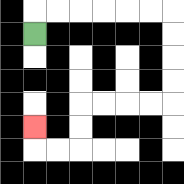{'start': '[1, 1]', 'end': '[1, 5]', 'path_directions': 'U,R,R,R,R,R,R,D,D,D,D,L,L,L,L,D,D,L,L,U', 'path_coordinates': '[[1, 1], [1, 0], [2, 0], [3, 0], [4, 0], [5, 0], [6, 0], [7, 0], [7, 1], [7, 2], [7, 3], [7, 4], [6, 4], [5, 4], [4, 4], [3, 4], [3, 5], [3, 6], [2, 6], [1, 6], [1, 5]]'}